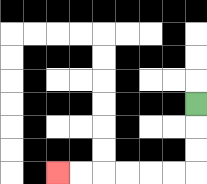{'start': '[8, 4]', 'end': '[2, 7]', 'path_directions': 'D,D,D,L,L,L,L,L,L', 'path_coordinates': '[[8, 4], [8, 5], [8, 6], [8, 7], [7, 7], [6, 7], [5, 7], [4, 7], [3, 7], [2, 7]]'}